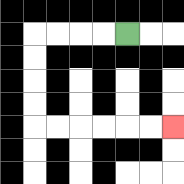{'start': '[5, 1]', 'end': '[7, 5]', 'path_directions': 'L,L,L,L,D,D,D,D,R,R,R,R,R,R', 'path_coordinates': '[[5, 1], [4, 1], [3, 1], [2, 1], [1, 1], [1, 2], [1, 3], [1, 4], [1, 5], [2, 5], [3, 5], [4, 5], [5, 5], [6, 5], [7, 5]]'}